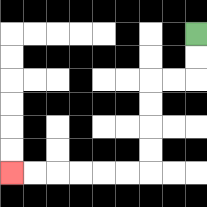{'start': '[8, 1]', 'end': '[0, 7]', 'path_directions': 'D,D,L,L,D,D,D,D,L,L,L,L,L,L', 'path_coordinates': '[[8, 1], [8, 2], [8, 3], [7, 3], [6, 3], [6, 4], [6, 5], [6, 6], [6, 7], [5, 7], [4, 7], [3, 7], [2, 7], [1, 7], [0, 7]]'}